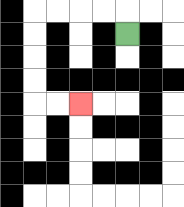{'start': '[5, 1]', 'end': '[3, 4]', 'path_directions': 'U,L,L,L,L,D,D,D,D,R,R', 'path_coordinates': '[[5, 1], [5, 0], [4, 0], [3, 0], [2, 0], [1, 0], [1, 1], [1, 2], [1, 3], [1, 4], [2, 4], [3, 4]]'}